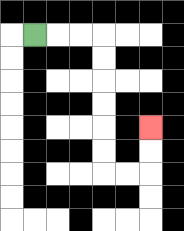{'start': '[1, 1]', 'end': '[6, 5]', 'path_directions': 'R,R,R,D,D,D,D,D,D,R,R,U,U', 'path_coordinates': '[[1, 1], [2, 1], [3, 1], [4, 1], [4, 2], [4, 3], [4, 4], [4, 5], [4, 6], [4, 7], [5, 7], [6, 7], [6, 6], [6, 5]]'}